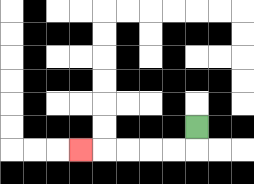{'start': '[8, 5]', 'end': '[3, 6]', 'path_directions': 'D,L,L,L,L,L', 'path_coordinates': '[[8, 5], [8, 6], [7, 6], [6, 6], [5, 6], [4, 6], [3, 6]]'}